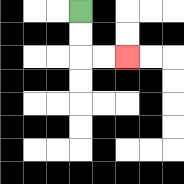{'start': '[3, 0]', 'end': '[5, 2]', 'path_directions': 'D,D,R,R', 'path_coordinates': '[[3, 0], [3, 1], [3, 2], [4, 2], [5, 2]]'}